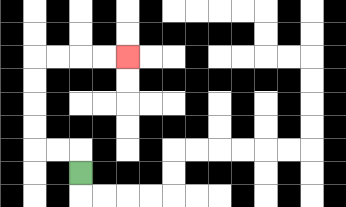{'start': '[3, 7]', 'end': '[5, 2]', 'path_directions': 'U,L,L,U,U,U,U,R,R,R,R', 'path_coordinates': '[[3, 7], [3, 6], [2, 6], [1, 6], [1, 5], [1, 4], [1, 3], [1, 2], [2, 2], [3, 2], [4, 2], [5, 2]]'}